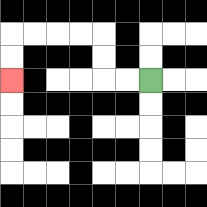{'start': '[6, 3]', 'end': '[0, 3]', 'path_directions': 'L,L,U,U,L,L,L,L,D,D', 'path_coordinates': '[[6, 3], [5, 3], [4, 3], [4, 2], [4, 1], [3, 1], [2, 1], [1, 1], [0, 1], [0, 2], [0, 3]]'}